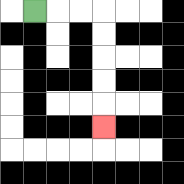{'start': '[1, 0]', 'end': '[4, 5]', 'path_directions': 'R,R,R,D,D,D,D,D', 'path_coordinates': '[[1, 0], [2, 0], [3, 0], [4, 0], [4, 1], [4, 2], [4, 3], [4, 4], [4, 5]]'}